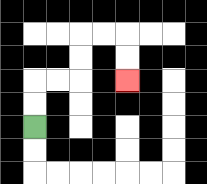{'start': '[1, 5]', 'end': '[5, 3]', 'path_directions': 'U,U,R,R,U,U,R,R,D,D', 'path_coordinates': '[[1, 5], [1, 4], [1, 3], [2, 3], [3, 3], [3, 2], [3, 1], [4, 1], [5, 1], [5, 2], [5, 3]]'}